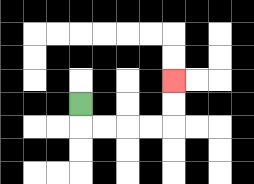{'start': '[3, 4]', 'end': '[7, 3]', 'path_directions': 'D,R,R,R,R,U,U', 'path_coordinates': '[[3, 4], [3, 5], [4, 5], [5, 5], [6, 5], [7, 5], [7, 4], [7, 3]]'}